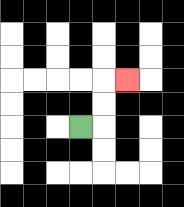{'start': '[3, 5]', 'end': '[5, 3]', 'path_directions': 'R,U,U,R', 'path_coordinates': '[[3, 5], [4, 5], [4, 4], [4, 3], [5, 3]]'}